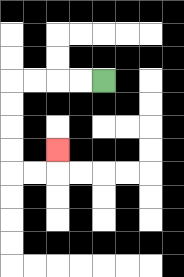{'start': '[4, 3]', 'end': '[2, 6]', 'path_directions': 'L,L,L,L,D,D,D,D,R,R,U', 'path_coordinates': '[[4, 3], [3, 3], [2, 3], [1, 3], [0, 3], [0, 4], [0, 5], [0, 6], [0, 7], [1, 7], [2, 7], [2, 6]]'}